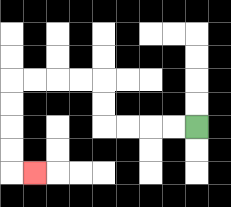{'start': '[8, 5]', 'end': '[1, 7]', 'path_directions': 'L,L,L,L,U,U,L,L,L,L,D,D,D,D,R', 'path_coordinates': '[[8, 5], [7, 5], [6, 5], [5, 5], [4, 5], [4, 4], [4, 3], [3, 3], [2, 3], [1, 3], [0, 3], [0, 4], [0, 5], [0, 6], [0, 7], [1, 7]]'}